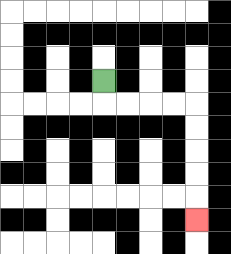{'start': '[4, 3]', 'end': '[8, 9]', 'path_directions': 'D,R,R,R,R,D,D,D,D,D', 'path_coordinates': '[[4, 3], [4, 4], [5, 4], [6, 4], [7, 4], [8, 4], [8, 5], [8, 6], [8, 7], [8, 8], [8, 9]]'}